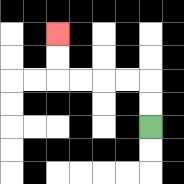{'start': '[6, 5]', 'end': '[2, 1]', 'path_directions': 'U,U,L,L,L,L,U,U', 'path_coordinates': '[[6, 5], [6, 4], [6, 3], [5, 3], [4, 3], [3, 3], [2, 3], [2, 2], [2, 1]]'}